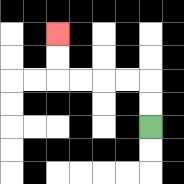{'start': '[6, 5]', 'end': '[2, 1]', 'path_directions': 'U,U,L,L,L,L,U,U', 'path_coordinates': '[[6, 5], [6, 4], [6, 3], [5, 3], [4, 3], [3, 3], [2, 3], [2, 2], [2, 1]]'}